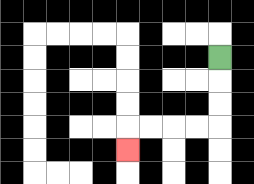{'start': '[9, 2]', 'end': '[5, 6]', 'path_directions': 'D,D,D,L,L,L,L,D', 'path_coordinates': '[[9, 2], [9, 3], [9, 4], [9, 5], [8, 5], [7, 5], [6, 5], [5, 5], [5, 6]]'}